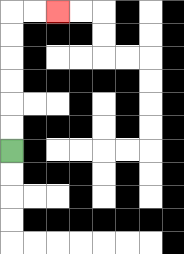{'start': '[0, 6]', 'end': '[2, 0]', 'path_directions': 'U,U,U,U,U,U,R,R', 'path_coordinates': '[[0, 6], [0, 5], [0, 4], [0, 3], [0, 2], [0, 1], [0, 0], [1, 0], [2, 0]]'}